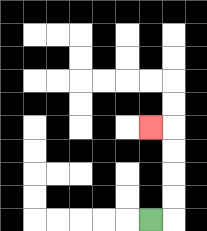{'start': '[6, 9]', 'end': '[6, 5]', 'path_directions': 'R,U,U,U,U,L', 'path_coordinates': '[[6, 9], [7, 9], [7, 8], [7, 7], [7, 6], [7, 5], [6, 5]]'}